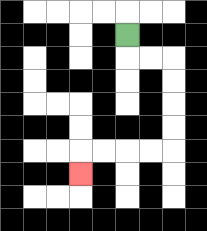{'start': '[5, 1]', 'end': '[3, 7]', 'path_directions': 'D,R,R,D,D,D,D,L,L,L,L,D', 'path_coordinates': '[[5, 1], [5, 2], [6, 2], [7, 2], [7, 3], [7, 4], [7, 5], [7, 6], [6, 6], [5, 6], [4, 6], [3, 6], [3, 7]]'}